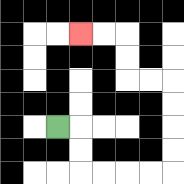{'start': '[2, 5]', 'end': '[3, 1]', 'path_directions': 'R,D,D,R,R,R,R,U,U,U,U,L,L,U,U,L,L', 'path_coordinates': '[[2, 5], [3, 5], [3, 6], [3, 7], [4, 7], [5, 7], [6, 7], [7, 7], [7, 6], [7, 5], [7, 4], [7, 3], [6, 3], [5, 3], [5, 2], [5, 1], [4, 1], [3, 1]]'}